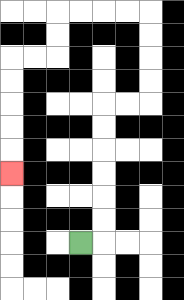{'start': '[3, 10]', 'end': '[0, 7]', 'path_directions': 'R,U,U,U,U,U,U,R,R,U,U,U,U,L,L,L,L,D,D,L,L,D,D,D,D,D', 'path_coordinates': '[[3, 10], [4, 10], [4, 9], [4, 8], [4, 7], [4, 6], [4, 5], [4, 4], [5, 4], [6, 4], [6, 3], [6, 2], [6, 1], [6, 0], [5, 0], [4, 0], [3, 0], [2, 0], [2, 1], [2, 2], [1, 2], [0, 2], [0, 3], [0, 4], [0, 5], [0, 6], [0, 7]]'}